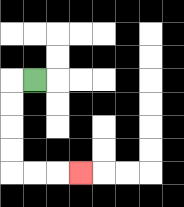{'start': '[1, 3]', 'end': '[3, 7]', 'path_directions': 'L,D,D,D,D,R,R,R', 'path_coordinates': '[[1, 3], [0, 3], [0, 4], [0, 5], [0, 6], [0, 7], [1, 7], [2, 7], [3, 7]]'}